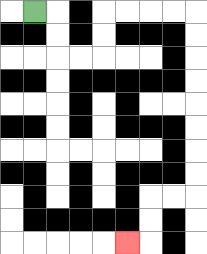{'start': '[1, 0]', 'end': '[5, 10]', 'path_directions': 'R,D,D,R,R,U,U,R,R,R,R,D,D,D,D,D,D,D,D,L,L,D,D,L', 'path_coordinates': '[[1, 0], [2, 0], [2, 1], [2, 2], [3, 2], [4, 2], [4, 1], [4, 0], [5, 0], [6, 0], [7, 0], [8, 0], [8, 1], [8, 2], [8, 3], [8, 4], [8, 5], [8, 6], [8, 7], [8, 8], [7, 8], [6, 8], [6, 9], [6, 10], [5, 10]]'}